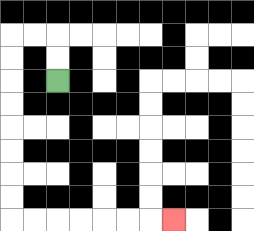{'start': '[2, 3]', 'end': '[7, 9]', 'path_directions': 'U,U,L,L,D,D,D,D,D,D,D,D,R,R,R,R,R,R,R', 'path_coordinates': '[[2, 3], [2, 2], [2, 1], [1, 1], [0, 1], [0, 2], [0, 3], [0, 4], [0, 5], [0, 6], [0, 7], [0, 8], [0, 9], [1, 9], [2, 9], [3, 9], [4, 9], [5, 9], [6, 9], [7, 9]]'}